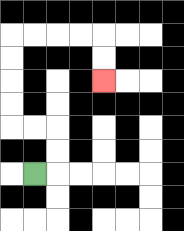{'start': '[1, 7]', 'end': '[4, 3]', 'path_directions': 'R,U,U,L,L,U,U,U,U,R,R,R,R,D,D', 'path_coordinates': '[[1, 7], [2, 7], [2, 6], [2, 5], [1, 5], [0, 5], [0, 4], [0, 3], [0, 2], [0, 1], [1, 1], [2, 1], [3, 1], [4, 1], [4, 2], [4, 3]]'}